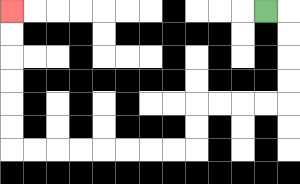{'start': '[11, 0]', 'end': '[0, 0]', 'path_directions': 'R,D,D,D,D,L,L,L,L,D,D,L,L,L,L,L,L,L,L,U,U,U,U,U,U', 'path_coordinates': '[[11, 0], [12, 0], [12, 1], [12, 2], [12, 3], [12, 4], [11, 4], [10, 4], [9, 4], [8, 4], [8, 5], [8, 6], [7, 6], [6, 6], [5, 6], [4, 6], [3, 6], [2, 6], [1, 6], [0, 6], [0, 5], [0, 4], [0, 3], [0, 2], [0, 1], [0, 0]]'}